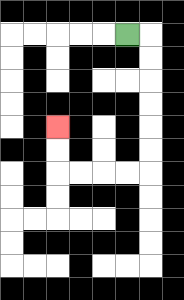{'start': '[5, 1]', 'end': '[2, 5]', 'path_directions': 'R,D,D,D,D,D,D,L,L,L,L,U,U', 'path_coordinates': '[[5, 1], [6, 1], [6, 2], [6, 3], [6, 4], [6, 5], [6, 6], [6, 7], [5, 7], [4, 7], [3, 7], [2, 7], [2, 6], [2, 5]]'}